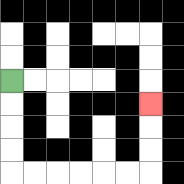{'start': '[0, 3]', 'end': '[6, 4]', 'path_directions': 'D,D,D,D,R,R,R,R,R,R,U,U,U', 'path_coordinates': '[[0, 3], [0, 4], [0, 5], [0, 6], [0, 7], [1, 7], [2, 7], [3, 7], [4, 7], [5, 7], [6, 7], [6, 6], [6, 5], [6, 4]]'}